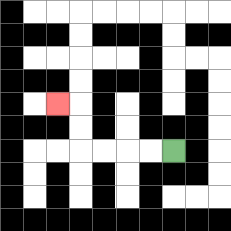{'start': '[7, 6]', 'end': '[2, 4]', 'path_directions': 'L,L,L,L,U,U,L', 'path_coordinates': '[[7, 6], [6, 6], [5, 6], [4, 6], [3, 6], [3, 5], [3, 4], [2, 4]]'}